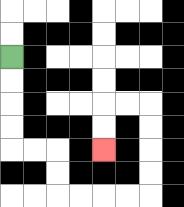{'start': '[0, 2]', 'end': '[4, 6]', 'path_directions': 'D,D,D,D,R,R,D,D,R,R,R,R,U,U,U,U,L,L,D,D', 'path_coordinates': '[[0, 2], [0, 3], [0, 4], [0, 5], [0, 6], [1, 6], [2, 6], [2, 7], [2, 8], [3, 8], [4, 8], [5, 8], [6, 8], [6, 7], [6, 6], [6, 5], [6, 4], [5, 4], [4, 4], [4, 5], [4, 6]]'}